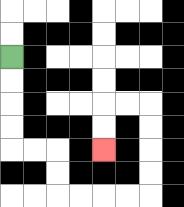{'start': '[0, 2]', 'end': '[4, 6]', 'path_directions': 'D,D,D,D,R,R,D,D,R,R,R,R,U,U,U,U,L,L,D,D', 'path_coordinates': '[[0, 2], [0, 3], [0, 4], [0, 5], [0, 6], [1, 6], [2, 6], [2, 7], [2, 8], [3, 8], [4, 8], [5, 8], [6, 8], [6, 7], [6, 6], [6, 5], [6, 4], [5, 4], [4, 4], [4, 5], [4, 6]]'}